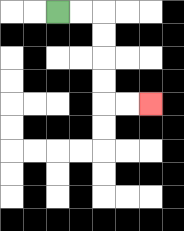{'start': '[2, 0]', 'end': '[6, 4]', 'path_directions': 'R,R,D,D,D,D,R,R', 'path_coordinates': '[[2, 0], [3, 0], [4, 0], [4, 1], [4, 2], [4, 3], [4, 4], [5, 4], [6, 4]]'}